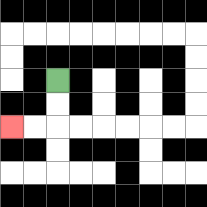{'start': '[2, 3]', 'end': '[0, 5]', 'path_directions': 'D,D,L,L', 'path_coordinates': '[[2, 3], [2, 4], [2, 5], [1, 5], [0, 5]]'}